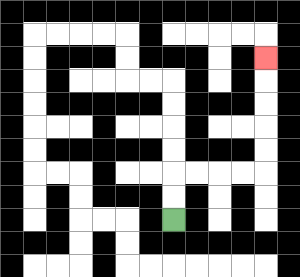{'start': '[7, 9]', 'end': '[11, 2]', 'path_directions': 'U,U,R,R,R,R,U,U,U,U,U', 'path_coordinates': '[[7, 9], [7, 8], [7, 7], [8, 7], [9, 7], [10, 7], [11, 7], [11, 6], [11, 5], [11, 4], [11, 3], [11, 2]]'}